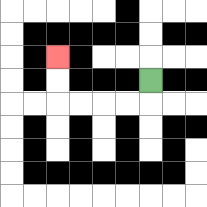{'start': '[6, 3]', 'end': '[2, 2]', 'path_directions': 'D,L,L,L,L,U,U', 'path_coordinates': '[[6, 3], [6, 4], [5, 4], [4, 4], [3, 4], [2, 4], [2, 3], [2, 2]]'}